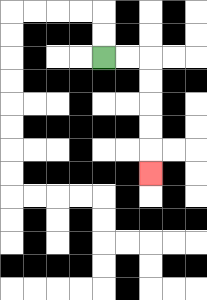{'start': '[4, 2]', 'end': '[6, 7]', 'path_directions': 'R,R,D,D,D,D,D', 'path_coordinates': '[[4, 2], [5, 2], [6, 2], [6, 3], [6, 4], [6, 5], [6, 6], [6, 7]]'}